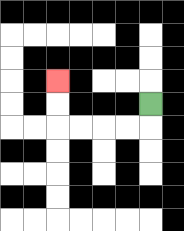{'start': '[6, 4]', 'end': '[2, 3]', 'path_directions': 'D,L,L,L,L,U,U', 'path_coordinates': '[[6, 4], [6, 5], [5, 5], [4, 5], [3, 5], [2, 5], [2, 4], [2, 3]]'}